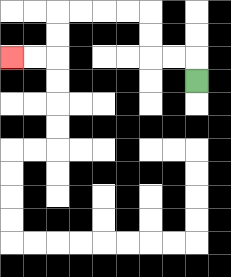{'start': '[8, 3]', 'end': '[0, 2]', 'path_directions': 'U,L,L,U,U,L,L,L,L,D,D,L,L', 'path_coordinates': '[[8, 3], [8, 2], [7, 2], [6, 2], [6, 1], [6, 0], [5, 0], [4, 0], [3, 0], [2, 0], [2, 1], [2, 2], [1, 2], [0, 2]]'}